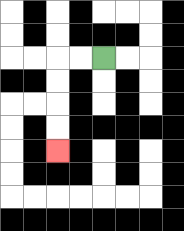{'start': '[4, 2]', 'end': '[2, 6]', 'path_directions': 'L,L,D,D,D,D', 'path_coordinates': '[[4, 2], [3, 2], [2, 2], [2, 3], [2, 4], [2, 5], [2, 6]]'}